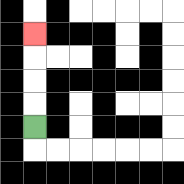{'start': '[1, 5]', 'end': '[1, 1]', 'path_directions': 'U,U,U,U', 'path_coordinates': '[[1, 5], [1, 4], [1, 3], [1, 2], [1, 1]]'}